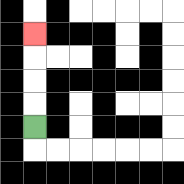{'start': '[1, 5]', 'end': '[1, 1]', 'path_directions': 'U,U,U,U', 'path_coordinates': '[[1, 5], [1, 4], [1, 3], [1, 2], [1, 1]]'}